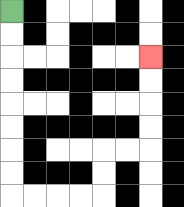{'start': '[0, 0]', 'end': '[6, 2]', 'path_directions': 'D,D,D,D,D,D,D,D,R,R,R,R,U,U,R,R,U,U,U,U', 'path_coordinates': '[[0, 0], [0, 1], [0, 2], [0, 3], [0, 4], [0, 5], [0, 6], [0, 7], [0, 8], [1, 8], [2, 8], [3, 8], [4, 8], [4, 7], [4, 6], [5, 6], [6, 6], [6, 5], [6, 4], [6, 3], [6, 2]]'}